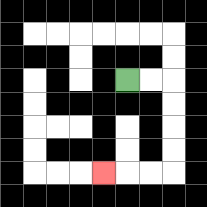{'start': '[5, 3]', 'end': '[4, 7]', 'path_directions': 'R,R,D,D,D,D,L,L,L', 'path_coordinates': '[[5, 3], [6, 3], [7, 3], [7, 4], [7, 5], [7, 6], [7, 7], [6, 7], [5, 7], [4, 7]]'}